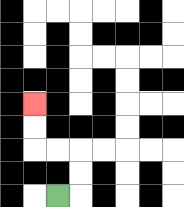{'start': '[2, 8]', 'end': '[1, 4]', 'path_directions': 'R,U,U,L,L,U,U', 'path_coordinates': '[[2, 8], [3, 8], [3, 7], [3, 6], [2, 6], [1, 6], [1, 5], [1, 4]]'}